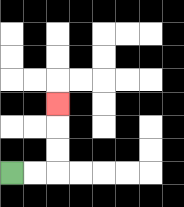{'start': '[0, 7]', 'end': '[2, 4]', 'path_directions': 'R,R,U,U,U', 'path_coordinates': '[[0, 7], [1, 7], [2, 7], [2, 6], [2, 5], [2, 4]]'}